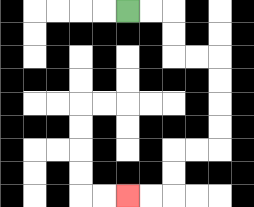{'start': '[5, 0]', 'end': '[5, 8]', 'path_directions': 'R,R,D,D,R,R,D,D,D,D,L,L,D,D,L,L', 'path_coordinates': '[[5, 0], [6, 0], [7, 0], [7, 1], [7, 2], [8, 2], [9, 2], [9, 3], [9, 4], [9, 5], [9, 6], [8, 6], [7, 6], [7, 7], [7, 8], [6, 8], [5, 8]]'}